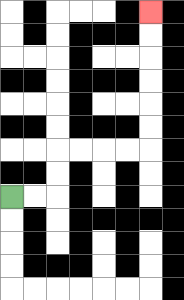{'start': '[0, 8]', 'end': '[6, 0]', 'path_directions': 'R,R,U,U,R,R,R,R,U,U,U,U,U,U', 'path_coordinates': '[[0, 8], [1, 8], [2, 8], [2, 7], [2, 6], [3, 6], [4, 6], [5, 6], [6, 6], [6, 5], [6, 4], [6, 3], [6, 2], [6, 1], [6, 0]]'}